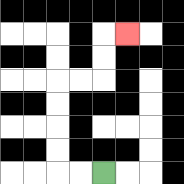{'start': '[4, 7]', 'end': '[5, 1]', 'path_directions': 'L,L,U,U,U,U,R,R,U,U,R', 'path_coordinates': '[[4, 7], [3, 7], [2, 7], [2, 6], [2, 5], [2, 4], [2, 3], [3, 3], [4, 3], [4, 2], [4, 1], [5, 1]]'}